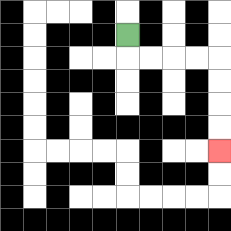{'start': '[5, 1]', 'end': '[9, 6]', 'path_directions': 'D,R,R,R,R,D,D,D,D', 'path_coordinates': '[[5, 1], [5, 2], [6, 2], [7, 2], [8, 2], [9, 2], [9, 3], [9, 4], [9, 5], [9, 6]]'}